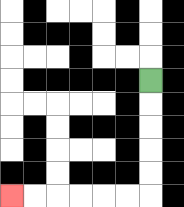{'start': '[6, 3]', 'end': '[0, 8]', 'path_directions': 'D,D,D,D,D,L,L,L,L,L,L', 'path_coordinates': '[[6, 3], [6, 4], [6, 5], [6, 6], [6, 7], [6, 8], [5, 8], [4, 8], [3, 8], [2, 8], [1, 8], [0, 8]]'}